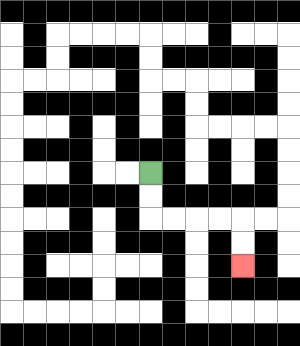{'start': '[6, 7]', 'end': '[10, 11]', 'path_directions': 'D,D,R,R,R,R,D,D', 'path_coordinates': '[[6, 7], [6, 8], [6, 9], [7, 9], [8, 9], [9, 9], [10, 9], [10, 10], [10, 11]]'}